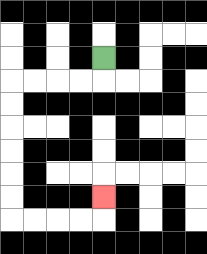{'start': '[4, 2]', 'end': '[4, 8]', 'path_directions': 'D,L,L,L,L,D,D,D,D,D,D,R,R,R,R,U', 'path_coordinates': '[[4, 2], [4, 3], [3, 3], [2, 3], [1, 3], [0, 3], [0, 4], [0, 5], [0, 6], [0, 7], [0, 8], [0, 9], [1, 9], [2, 9], [3, 9], [4, 9], [4, 8]]'}